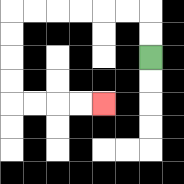{'start': '[6, 2]', 'end': '[4, 4]', 'path_directions': 'U,U,L,L,L,L,L,L,D,D,D,D,R,R,R,R', 'path_coordinates': '[[6, 2], [6, 1], [6, 0], [5, 0], [4, 0], [3, 0], [2, 0], [1, 0], [0, 0], [0, 1], [0, 2], [0, 3], [0, 4], [1, 4], [2, 4], [3, 4], [4, 4]]'}